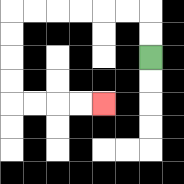{'start': '[6, 2]', 'end': '[4, 4]', 'path_directions': 'U,U,L,L,L,L,L,L,D,D,D,D,R,R,R,R', 'path_coordinates': '[[6, 2], [6, 1], [6, 0], [5, 0], [4, 0], [3, 0], [2, 0], [1, 0], [0, 0], [0, 1], [0, 2], [0, 3], [0, 4], [1, 4], [2, 4], [3, 4], [4, 4]]'}